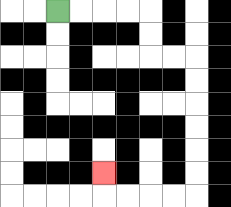{'start': '[2, 0]', 'end': '[4, 7]', 'path_directions': 'R,R,R,R,D,D,R,R,D,D,D,D,D,D,L,L,L,L,U', 'path_coordinates': '[[2, 0], [3, 0], [4, 0], [5, 0], [6, 0], [6, 1], [6, 2], [7, 2], [8, 2], [8, 3], [8, 4], [8, 5], [8, 6], [8, 7], [8, 8], [7, 8], [6, 8], [5, 8], [4, 8], [4, 7]]'}